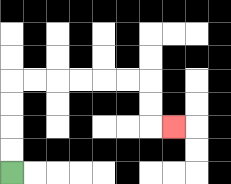{'start': '[0, 7]', 'end': '[7, 5]', 'path_directions': 'U,U,U,U,R,R,R,R,R,R,D,D,R', 'path_coordinates': '[[0, 7], [0, 6], [0, 5], [0, 4], [0, 3], [1, 3], [2, 3], [3, 3], [4, 3], [5, 3], [6, 3], [6, 4], [6, 5], [7, 5]]'}